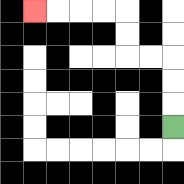{'start': '[7, 5]', 'end': '[1, 0]', 'path_directions': 'U,U,U,L,L,U,U,L,L,L,L', 'path_coordinates': '[[7, 5], [7, 4], [7, 3], [7, 2], [6, 2], [5, 2], [5, 1], [5, 0], [4, 0], [3, 0], [2, 0], [1, 0]]'}